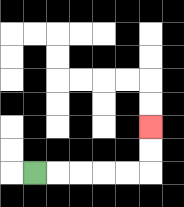{'start': '[1, 7]', 'end': '[6, 5]', 'path_directions': 'R,R,R,R,R,U,U', 'path_coordinates': '[[1, 7], [2, 7], [3, 7], [4, 7], [5, 7], [6, 7], [6, 6], [6, 5]]'}